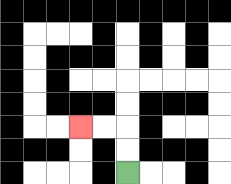{'start': '[5, 7]', 'end': '[3, 5]', 'path_directions': 'U,U,L,L', 'path_coordinates': '[[5, 7], [5, 6], [5, 5], [4, 5], [3, 5]]'}